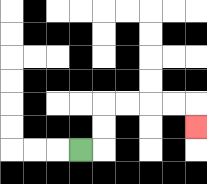{'start': '[3, 6]', 'end': '[8, 5]', 'path_directions': 'R,U,U,R,R,R,R,D', 'path_coordinates': '[[3, 6], [4, 6], [4, 5], [4, 4], [5, 4], [6, 4], [7, 4], [8, 4], [8, 5]]'}